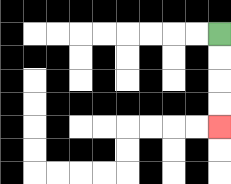{'start': '[9, 1]', 'end': '[9, 5]', 'path_directions': 'D,D,D,D', 'path_coordinates': '[[9, 1], [9, 2], [9, 3], [9, 4], [9, 5]]'}